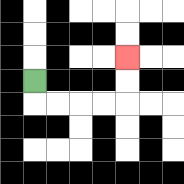{'start': '[1, 3]', 'end': '[5, 2]', 'path_directions': 'D,R,R,R,R,U,U', 'path_coordinates': '[[1, 3], [1, 4], [2, 4], [3, 4], [4, 4], [5, 4], [5, 3], [5, 2]]'}